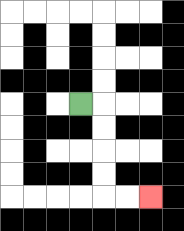{'start': '[3, 4]', 'end': '[6, 8]', 'path_directions': 'R,D,D,D,D,R,R', 'path_coordinates': '[[3, 4], [4, 4], [4, 5], [4, 6], [4, 7], [4, 8], [5, 8], [6, 8]]'}